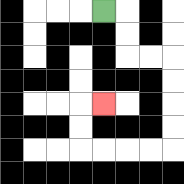{'start': '[4, 0]', 'end': '[4, 4]', 'path_directions': 'R,D,D,R,R,D,D,D,D,L,L,L,L,U,U,R', 'path_coordinates': '[[4, 0], [5, 0], [5, 1], [5, 2], [6, 2], [7, 2], [7, 3], [7, 4], [7, 5], [7, 6], [6, 6], [5, 6], [4, 6], [3, 6], [3, 5], [3, 4], [4, 4]]'}